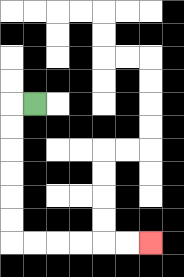{'start': '[1, 4]', 'end': '[6, 10]', 'path_directions': 'L,D,D,D,D,D,D,R,R,R,R,R,R', 'path_coordinates': '[[1, 4], [0, 4], [0, 5], [0, 6], [0, 7], [0, 8], [0, 9], [0, 10], [1, 10], [2, 10], [3, 10], [4, 10], [5, 10], [6, 10]]'}